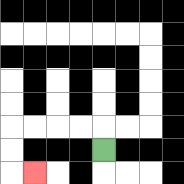{'start': '[4, 6]', 'end': '[1, 7]', 'path_directions': 'U,L,L,L,L,D,D,R', 'path_coordinates': '[[4, 6], [4, 5], [3, 5], [2, 5], [1, 5], [0, 5], [0, 6], [0, 7], [1, 7]]'}